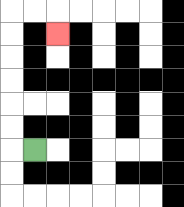{'start': '[1, 6]', 'end': '[2, 1]', 'path_directions': 'L,U,U,U,U,U,U,R,R,D', 'path_coordinates': '[[1, 6], [0, 6], [0, 5], [0, 4], [0, 3], [0, 2], [0, 1], [0, 0], [1, 0], [2, 0], [2, 1]]'}